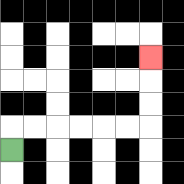{'start': '[0, 6]', 'end': '[6, 2]', 'path_directions': 'U,R,R,R,R,R,R,U,U,U', 'path_coordinates': '[[0, 6], [0, 5], [1, 5], [2, 5], [3, 5], [4, 5], [5, 5], [6, 5], [6, 4], [6, 3], [6, 2]]'}